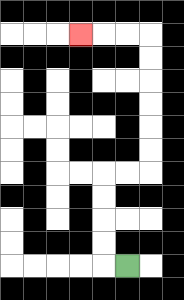{'start': '[5, 11]', 'end': '[3, 1]', 'path_directions': 'L,U,U,U,U,R,R,U,U,U,U,U,U,L,L,L', 'path_coordinates': '[[5, 11], [4, 11], [4, 10], [4, 9], [4, 8], [4, 7], [5, 7], [6, 7], [6, 6], [6, 5], [6, 4], [6, 3], [6, 2], [6, 1], [5, 1], [4, 1], [3, 1]]'}